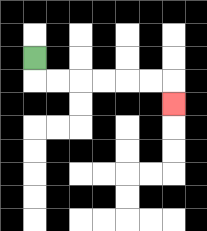{'start': '[1, 2]', 'end': '[7, 4]', 'path_directions': 'D,R,R,R,R,R,R,D', 'path_coordinates': '[[1, 2], [1, 3], [2, 3], [3, 3], [4, 3], [5, 3], [6, 3], [7, 3], [7, 4]]'}